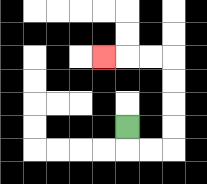{'start': '[5, 5]', 'end': '[4, 2]', 'path_directions': 'D,R,R,U,U,U,U,L,L,L', 'path_coordinates': '[[5, 5], [5, 6], [6, 6], [7, 6], [7, 5], [7, 4], [7, 3], [7, 2], [6, 2], [5, 2], [4, 2]]'}